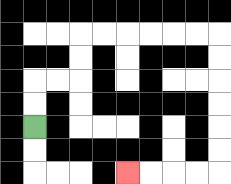{'start': '[1, 5]', 'end': '[5, 7]', 'path_directions': 'U,U,R,R,U,U,R,R,R,R,R,R,D,D,D,D,D,D,L,L,L,L', 'path_coordinates': '[[1, 5], [1, 4], [1, 3], [2, 3], [3, 3], [3, 2], [3, 1], [4, 1], [5, 1], [6, 1], [7, 1], [8, 1], [9, 1], [9, 2], [9, 3], [9, 4], [9, 5], [9, 6], [9, 7], [8, 7], [7, 7], [6, 7], [5, 7]]'}